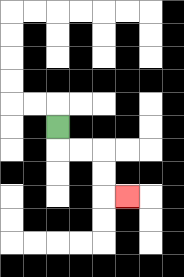{'start': '[2, 5]', 'end': '[5, 8]', 'path_directions': 'D,R,R,D,D,R', 'path_coordinates': '[[2, 5], [2, 6], [3, 6], [4, 6], [4, 7], [4, 8], [5, 8]]'}